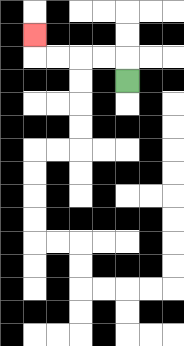{'start': '[5, 3]', 'end': '[1, 1]', 'path_directions': 'U,L,L,L,L,U', 'path_coordinates': '[[5, 3], [5, 2], [4, 2], [3, 2], [2, 2], [1, 2], [1, 1]]'}